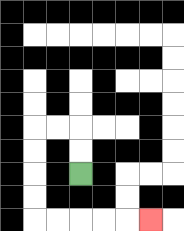{'start': '[3, 7]', 'end': '[6, 9]', 'path_directions': 'U,U,L,L,D,D,D,D,R,R,R,R,R', 'path_coordinates': '[[3, 7], [3, 6], [3, 5], [2, 5], [1, 5], [1, 6], [1, 7], [1, 8], [1, 9], [2, 9], [3, 9], [4, 9], [5, 9], [6, 9]]'}